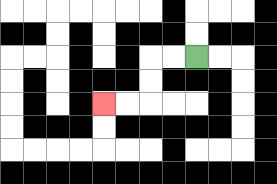{'start': '[8, 2]', 'end': '[4, 4]', 'path_directions': 'L,L,D,D,L,L', 'path_coordinates': '[[8, 2], [7, 2], [6, 2], [6, 3], [6, 4], [5, 4], [4, 4]]'}